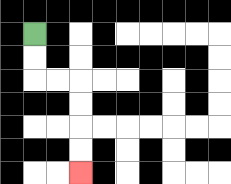{'start': '[1, 1]', 'end': '[3, 7]', 'path_directions': 'D,D,R,R,D,D,D,D', 'path_coordinates': '[[1, 1], [1, 2], [1, 3], [2, 3], [3, 3], [3, 4], [3, 5], [3, 6], [3, 7]]'}